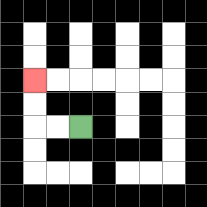{'start': '[3, 5]', 'end': '[1, 3]', 'path_directions': 'L,L,U,U', 'path_coordinates': '[[3, 5], [2, 5], [1, 5], [1, 4], [1, 3]]'}